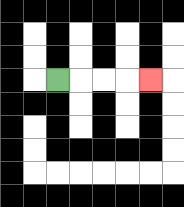{'start': '[2, 3]', 'end': '[6, 3]', 'path_directions': 'R,R,R,R', 'path_coordinates': '[[2, 3], [3, 3], [4, 3], [5, 3], [6, 3]]'}